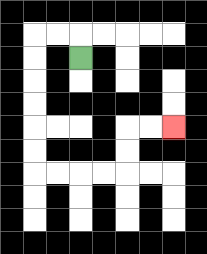{'start': '[3, 2]', 'end': '[7, 5]', 'path_directions': 'U,L,L,D,D,D,D,D,D,R,R,R,R,U,U,R,R', 'path_coordinates': '[[3, 2], [3, 1], [2, 1], [1, 1], [1, 2], [1, 3], [1, 4], [1, 5], [1, 6], [1, 7], [2, 7], [3, 7], [4, 7], [5, 7], [5, 6], [5, 5], [6, 5], [7, 5]]'}